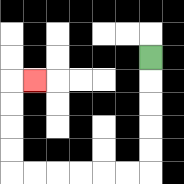{'start': '[6, 2]', 'end': '[1, 3]', 'path_directions': 'D,D,D,D,D,L,L,L,L,L,L,U,U,U,U,R', 'path_coordinates': '[[6, 2], [6, 3], [6, 4], [6, 5], [6, 6], [6, 7], [5, 7], [4, 7], [3, 7], [2, 7], [1, 7], [0, 7], [0, 6], [0, 5], [0, 4], [0, 3], [1, 3]]'}